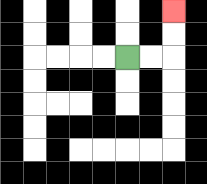{'start': '[5, 2]', 'end': '[7, 0]', 'path_directions': 'R,R,U,U', 'path_coordinates': '[[5, 2], [6, 2], [7, 2], [7, 1], [7, 0]]'}